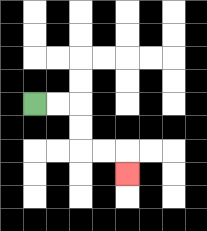{'start': '[1, 4]', 'end': '[5, 7]', 'path_directions': 'R,R,D,D,R,R,D', 'path_coordinates': '[[1, 4], [2, 4], [3, 4], [3, 5], [3, 6], [4, 6], [5, 6], [5, 7]]'}